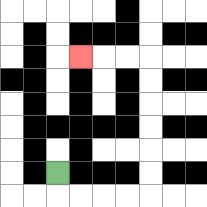{'start': '[2, 7]', 'end': '[3, 2]', 'path_directions': 'D,R,R,R,R,U,U,U,U,U,U,L,L,L', 'path_coordinates': '[[2, 7], [2, 8], [3, 8], [4, 8], [5, 8], [6, 8], [6, 7], [6, 6], [6, 5], [6, 4], [6, 3], [6, 2], [5, 2], [4, 2], [3, 2]]'}